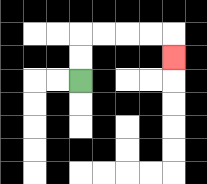{'start': '[3, 3]', 'end': '[7, 2]', 'path_directions': 'U,U,R,R,R,R,D', 'path_coordinates': '[[3, 3], [3, 2], [3, 1], [4, 1], [5, 1], [6, 1], [7, 1], [7, 2]]'}